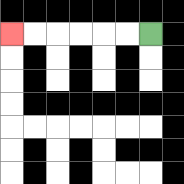{'start': '[6, 1]', 'end': '[0, 1]', 'path_directions': 'L,L,L,L,L,L', 'path_coordinates': '[[6, 1], [5, 1], [4, 1], [3, 1], [2, 1], [1, 1], [0, 1]]'}